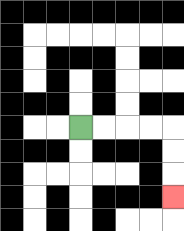{'start': '[3, 5]', 'end': '[7, 8]', 'path_directions': 'R,R,R,R,D,D,D', 'path_coordinates': '[[3, 5], [4, 5], [5, 5], [6, 5], [7, 5], [7, 6], [7, 7], [7, 8]]'}